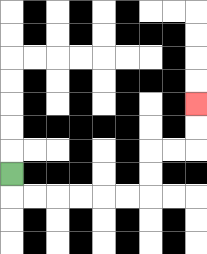{'start': '[0, 7]', 'end': '[8, 4]', 'path_directions': 'D,R,R,R,R,R,R,U,U,R,R,U,U', 'path_coordinates': '[[0, 7], [0, 8], [1, 8], [2, 8], [3, 8], [4, 8], [5, 8], [6, 8], [6, 7], [6, 6], [7, 6], [8, 6], [8, 5], [8, 4]]'}